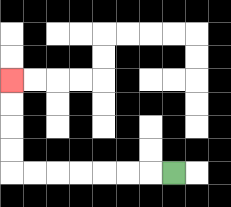{'start': '[7, 7]', 'end': '[0, 3]', 'path_directions': 'L,L,L,L,L,L,L,U,U,U,U', 'path_coordinates': '[[7, 7], [6, 7], [5, 7], [4, 7], [3, 7], [2, 7], [1, 7], [0, 7], [0, 6], [0, 5], [0, 4], [0, 3]]'}